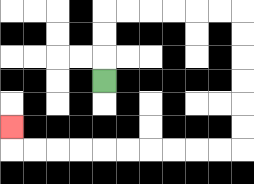{'start': '[4, 3]', 'end': '[0, 5]', 'path_directions': 'U,U,U,R,R,R,R,R,R,D,D,D,D,D,D,L,L,L,L,L,L,L,L,L,L,U', 'path_coordinates': '[[4, 3], [4, 2], [4, 1], [4, 0], [5, 0], [6, 0], [7, 0], [8, 0], [9, 0], [10, 0], [10, 1], [10, 2], [10, 3], [10, 4], [10, 5], [10, 6], [9, 6], [8, 6], [7, 6], [6, 6], [5, 6], [4, 6], [3, 6], [2, 6], [1, 6], [0, 6], [0, 5]]'}